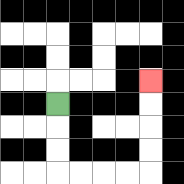{'start': '[2, 4]', 'end': '[6, 3]', 'path_directions': 'D,D,D,R,R,R,R,U,U,U,U', 'path_coordinates': '[[2, 4], [2, 5], [2, 6], [2, 7], [3, 7], [4, 7], [5, 7], [6, 7], [6, 6], [6, 5], [6, 4], [6, 3]]'}